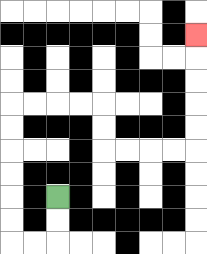{'start': '[2, 8]', 'end': '[8, 1]', 'path_directions': 'D,D,L,L,U,U,U,U,U,U,R,R,R,R,D,D,R,R,R,R,U,U,U,U,U', 'path_coordinates': '[[2, 8], [2, 9], [2, 10], [1, 10], [0, 10], [0, 9], [0, 8], [0, 7], [0, 6], [0, 5], [0, 4], [1, 4], [2, 4], [3, 4], [4, 4], [4, 5], [4, 6], [5, 6], [6, 6], [7, 6], [8, 6], [8, 5], [8, 4], [8, 3], [8, 2], [8, 1]]'}